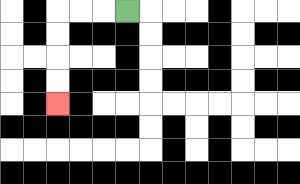{'start': '[5, 0]', 'end': '[2, 4]', 'path_directions': 'L,L,L,D,D,D,D', 'path_coordinates': '[[5, 0], [4, 0], [3, 0], [2, 0], [2, 1], [2, 2], [2, 3], [2, 4]]'}